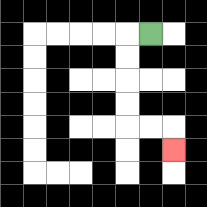{'start': '[6, 1]', 'end': '[7, 6]', 'path_directions': 'L,D,D,D,D,R,R,D', 'path_coordinates': '[[6, 1], [5, 1], [5, 2], [5, 3], [5, 4], [5, 5], [6, 5], [7, 5], [7, 6]]'}